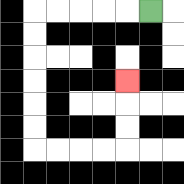{'start': '[6, 0]', 'end': '[5, 3]', 'path_directions': 'L,L,L,L,L,D,D,D,D,D,D,R,R,R,R,U,U,U', 'path_coordinates': '[[6, 0], [5, 0], [4, 0], [3, 0], [2, 0], [1, 0], [1, 1], [1, 2], [1, 3], [1, 4], [1, 5], [1, 6], [2, 6], [3, 6], [4, 6], [5, 6], [5, 5], [5, 4], [5, 3]]'}